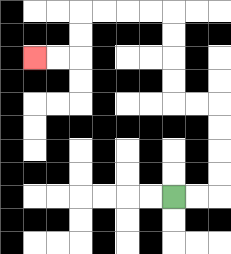{'start': '[7, 8]', 'end': '[1, 2]', 'path_directions': 'R,R,U,U,U,U,L,L,U,U,U,U,L,L,L,L,D,D,L,L', 'path_coordinates': '[[7, 8], [8, 8], [9, 8], [9, 7], [9, 6], [9, 5], [9, 4], [8, 4], [7, 4], [7, 3], [7, 2], [7, 1], [7, 0], [6, 0], [5, 0], [4, 0], [3, 0], [3, 1], [3, 2], [2, 2], [1, 2]]'}